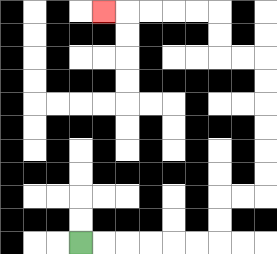{'start': '[3, 10]', 'end': '[4, 0]', 'path_directions': 'R,R,R,R,R,R,U,U,R,R,U,U,U,U,U,U,L,L,U,U,L,L,L,L,L', 'path_coordinates': '[[3, 10], [4, 10], [5, 10], [6, 10], [7, 10], [8, 10], [9, 10], [9, 9], [9, 8], [10, 8], [11, 8], [11, 7], [11, 6], [11, 5], [11, 4], [11, 3], [11, 2], [10, 2], [9, 2], [9, 1], [9, 0], [8, 0], [7, 0], [6, 0], [5, 0], [4, 0]]'}